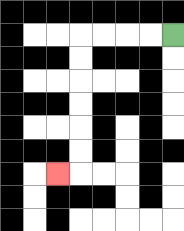{'start': '[7, 1]', 'end': '[2, 7]', 'path_directions': 'L,L,L,L,D,D,D,D,D,D,L', 'path_coordinates': '[[7, 1], [6, 1], [5, 1], [4, 1], [3, 1], [3, 2], [3, 3], [3, 4], [3, 5], [3, 6], [3, 7], [2, 7]]'}